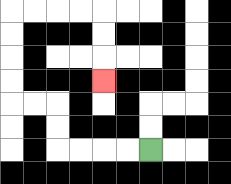{'start': '[6, 6]', 'end': '[4, 3]', 'path_directions': 'L,L,L,L,U,U,L,L,U,U,U,U,R,R,R,R,D,D,D', 'path_coordinates': '[[6, 6], [5, 6], [4, 6], [3, 6], [2, 6], [2, 5], [2, 4], [1, 4], [0, 4], [0, 3], [0, 2], [0, 1], [0, 0], [1, 0], [2, 0], [3, 0], [4, 0], [4, 1], [4, 2], [4, 3]]'}